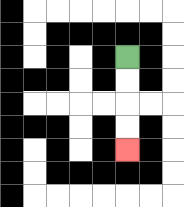{'start': '[5, 2]', 'end': '[5, 6]', 'path_directions': 'D,D,D,D', 'path_coordinates': '[[5, 2], [5, 3], [5, 4], [5, 5], [5, 6]]'}